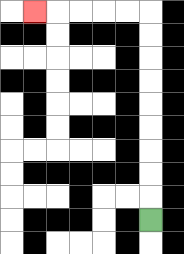{'start': '[6, 9]', 'end': '[1, 0]', 'path_directions': 'U,U,U,U,U,U,U,U,U,L,L,L,L,L', 'path_coordinates': '[[6, 9], [6, 8], [6, 7], [6, 6], [6, 5], [6, 4], [6, 3], [6, 2], [6, 1], [6, 0], [5, 0], [4, 0], [3, 0], [2, 0], [1, 0]]'}